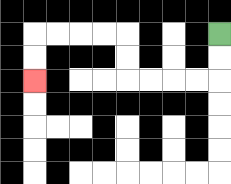{'start': '[9, 1]', 'end': '[1, 3]', 'path_directions': 'D,D,L,L,L,L,U,U,L,L,L,L,D,D', 'path_coordinates': '[[9, 1], [9, 2], [9, 3], [8, 3], [7, 3], [6, 3], [5, 3], [5, 2], [5, 1], [4, 1], [3, 1], [2, 1], [1, 1], [1, 2], [1, 3]]'}